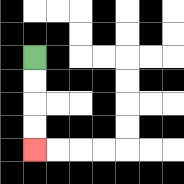{'start': '[1, 2]', 'end': '[1, 6]', 'path_directions': 'D,D,D,D', 'path_coordinates': '[[1, 2], [1, 3], [1, 4], [1, 5], [1, 6]]'}